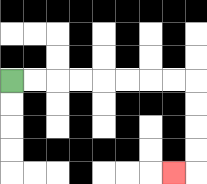{'start': '[0, 3]', 'end': '[7, 7]', 'path_directions': 'R,R,R,R,R,R,R,R,D,D,D,D,L', 'path_coordinates': '[[0, 3], [1, 3], [2, 3], [3, 3], [4, 3], [5, 3], [6, 3], [7, 3], [8, 3], [8, 4], [8, 5], [8, 6], [8, 7], [7, 7]]'}